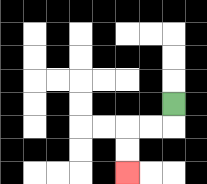{'start': '[7, 4]', 'end': '[5, 7]', 'path_directions': 'D,L,L,D,D', 'path_coordinates': '[[7, 4], [7, 5], [6, 5], [5, 5], [5, 6], [5, 7]]'}